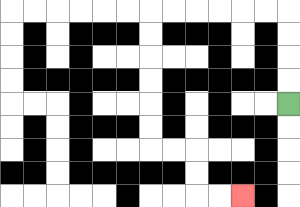{'start': '[12, 4]', 'end': '[10, 8]', 'path_directions': 'U,U,U,U,L,L,L,L,L,L,D,D,D,D,D,D,R,R,D,D,R,R', 'path_coordinates': '[[12, 4], [12, 3], [12, 2], [12, 1], [12, 0], [11, 0], [10, 0], [9, 0], [8, 0], [7, 0], [6, 0], [6, 1], [6, 2], [6, 3], [6, 4], [6, 5], [6, 6], [7, 6], [8, 6], [8, 7], [8, 8], [9, 8], [10, 8]]'}